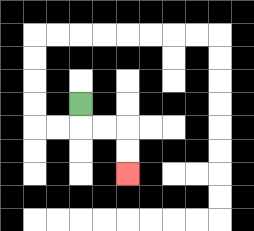{'start': '[3, 4]', 'end': '[5, 7]', 'path_directions': 'D,R,R,D,D', 'path_coordinates': '[[3, 4], [3, 5], [4, 5], [5, 5], [5, 6], [5, 7]]'}